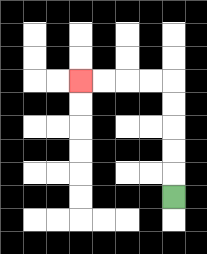{'start': '[7, 8]', 'end': '[3, 3]', 'path_directions': 'U,U,U,U,U,L,L,L,L', 'path_coordinates': '[[7, 8], [7, 7], [7, 6], [7, 5], [7, 4], [7, 3], [6, 3], [5, 3], [4, 3], [3, 3]]'}